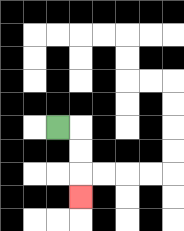{'start': '[2, 5]', 'end': '[3, 8]', 'path_directions': 'R,D,D,D', 'path_coordinates': '[[2, 5], [3, 5], [3, 6], [3, 7], [3, 8]]'}